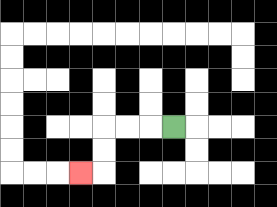{'start': '[7, 5]', 'end': '[3, 7]', 'path_directions': 'L,L,L,D,D,L', 'path_coordinates': '[[7, 5], [6, 5], [5, 5], [4, 5], [4, 6], [4, 7], [3, 7]]'}